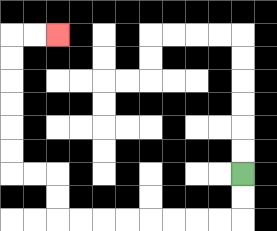{'start': '[10, 7]', 'end': '[2, 1]', 'path_directions': 'D,D,L,L,L,L,L,L,L,L,U,U,L,L,U,U,U,U,U,U,R,R', 'path_coordinates': '[[10, 7], [10, 8], [10, 9], [9, 9], [8, 9], [7, 9], [6, 9], [5, 9], [4, 9], [3, 9], [2, 9], [2, 8], [2, 7], [1, 7], [0, 7], [0, 6], [0, 5], [0, 4], [0, 3], [0, 2], [0, 1], [1, 1], [2, 1]]'}